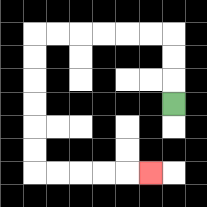{'start': '[7, 4]', 'end': '[6, 7]', 'path_directions': 'U,U,U,L,L,L,L,L,L,D,D,D,D,D,D,R,R,R,R,R', 'path_coordinates': '[[7, 4], [7, 3], [7, 2], [7, 1], [6, 1], [5, 1], [4, 1], [3, 1], [2, 1], [1, 1], [1, 2], [1, 3], [1, 4], [1, 5], [1, 6], [1, 7], [2, 7], [3, 7], [4, 7], [5, 7], [6, 7]]'}